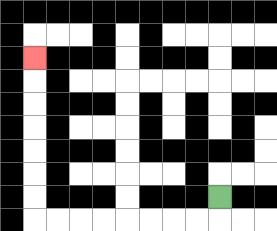{'start': '[9, 8]', 'end': '[1, 2]', 'path_directions': 'D,L,L,L,L,L,L,L,L,U,U,U,U,U,U,U', 'path_coordinates': '[[9, 8], [9, 9], [8, 9], [7, 9], [6, 9], [5, 9], [4, 9], [3, 9], [2, 9], [1, 9], [1, 8], [1, 7], [1, 6], [1, 5], [1, 4], [1, 3], [1, 2]]'}